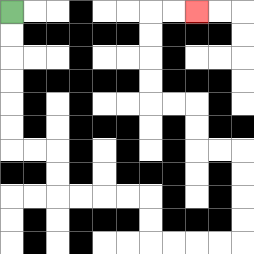{'start': '[0, 0]', 'end': '[8, 0]', 'path_directions': 'D,D,D,D,D,D,R,R,D,D,R,R,R,R,D,D,R,R,R,R,U,U,U,U,L,L,U,U,L,L,U,U,U,U,R,R', 'path_coordinates': '[[0, 0], [0, 1], [0, 2], [0, 3], [0, 4], [0, 5], [0, 6], [1, 6], [2, 6], [2, 7], [2, 8], [3, 8], [4, 8], [5, 8], [6, 8], [6, 9], [6, 10], [7, 10], [8, 10], [9, 10], [10, 10], [10, 9], [10, 8], [10, 7], [10, 6], [9, 6], [8, 6], [8, 5], [8, 4], [7, 4], [6, 4], [6, 3], [6, 2], [6, 1], [6, 0], [7, 0], [8, 0]]'}